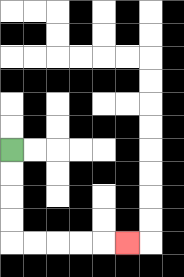{'start': '[0, 6]', 'end': '[5, 10]', 'path_directions': 'D,D,D,D,R,R,R,R,R', 'path_coordinates': '[[0, 6], [0, 7], [0, 8], [0, 9], [0, 10], [1, 10], [2, 10], [3, 10], [4, 10], [5, 10]]'}